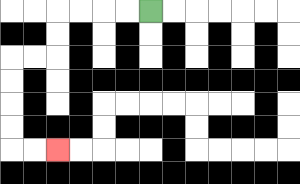{'start': '[6, 0]', 'end': '[2, 6]', 'path_directions': 'L,L,L,L,D,D,L,L,D,D,D,D,R,R', 'path_coordinates': '[[6, 0], [5, 0], [4, 0], [3, 0], [2, 0], [2, 1], [2, 2], [1, 2], [0, 2], [0, 3], [0, 4], [0, 5], [0, 6], [1, 6], [2, 6]]'}